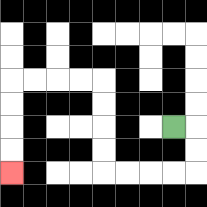{'start': '[7, 5]', 'end': '[0, 7]', 'path_directions': 'R,D,D,L,L,L,L,U,U,U,U,L,L,L,L,D,D,D,D', 'path_coordinates': '[[7, 5], [8, 5], [8, 6], [8, 7], [7, 7], [6, 7], [5, 7], [4, 7], [4, 6], [4, 5], [4, 4], [4, 3], [3, 3], [2, 3], [1, 3], [0, 3], [0, 4], [0, 5], [0, 6], [0, 7]]'}